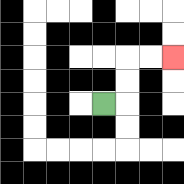{'start': '[4, 4]', 'end': '[7, 2]', 'path_directions': 'R,U,U,R,R', 'path_coordinates': '[[4, 4], [5, 4], [5, 3], [5, 2], [6, 2], [7, 2]]'}